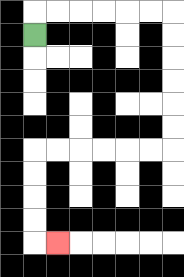{'start': '[1, 1]', 'end': '[2, 10]', 'path_directions': 'U,R,R,R,R,R,R,D,D,D,D,D,D,L,L,L,L,L,L,D,D,D,D,R', 'path_coordinates': '[[1, 1], [1, 0], [2, 0], [3, 0], [4, 0], [5, 0], [6, 0], [7, 0], [7, 1], [7, 2], [7, 3], [7, 4], [7, 5], [7, 6], [6, 6], [5, 6], [4, 6], [3, 6], [2, 6], [1, 6], [1, 7], [1, 8], [1, 9], [1, 10], [2, 10]]'}